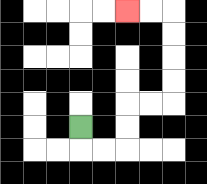{'start': '[3, 5]', 'end': '[5, 0]', 'path_directions': 'D,R,R,U,U,R,R,U,U,U,U,L,L', 'path_coordinates': '[[3, 5], [3, 6], [4, 6], [5, 6], [5, 5], [5, 4], [6, 4], [7, 4], [7, 3], [7, 2], [7, 1], [7, 0], [6, 0], [5, 0]]'}